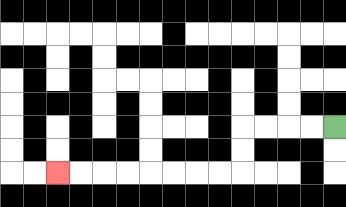{'start': '[14, 5]', 'end': '[2, 7]', 'path_directions': 'L,L,L,L,D,D,L,L,L,L,L,L,L,L', 'path_coordinates': '[[14, 5], [13, 5], [12, 5], [11, 5], [10, 5], [10, 6], [10, 7], [9, 7], [8, 7], [7, 7], [6, 7], [5, 7], [4, 7], [3, 7], [2, 7]]'}